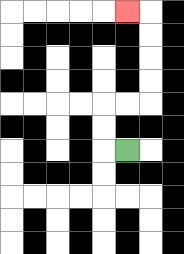{'start': '[5, 6]', 'end': '[5, 0]', 'path_directions': 'L,U,U,R,R,U,U,U,U,L', 'path_coordinates': '[[5, 6], [4, 6], [4, 5], [4, 4], [5, 4], [6, 4], [6, 3], [6, 2], [6, 1], [6, 0], [5, 0]]'}